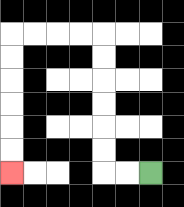{'start': '[6, 7]', 'end': '[0, 7]', 'path_directions': 'L,L,U,U,U,U,U,U,L,L,L,L,D,D,D,D,D,D', 'path_coordinates': '[[6, 7], [5, 7], [4, 7], [4, 6], [4, 5], [4, 4], [4, 3], [4, 2], [4, 1], [3, 1], [2, 1], [1, 1], [0, 1], [0, 2], [0, 3], [0, 4], [0, 5], [0, 6], [0, 7]]'}